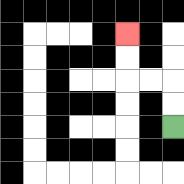{'start': '[7, 5]', 'end': '[5, 1]', 'path_directions': 'U,U,L,L,U,U', 'path_coordinates': '[[7, 5], [7, 4], [7, 3], [6, 3], [5, 3], [5, 2], [5, 1]]'}